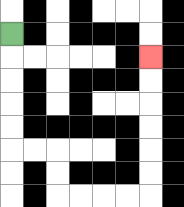{'start': '[0, 1]', 'end': '[6, 2]', 'path_directions': 'D,D,D,D,D,R,R,D,D,R,R,R,R,U,U,U,U,U,U', 'path_coordinates': '[[0, 1], [0, 2], [0, 3], [0, 4], [0, 5], [0, 6], [1, 6], [2, 6], [2, 7], [2, 8], [3, 8], [4, 8], [5, 8], [6, 8], [6, 7], [6, 6], [6, 5], [6, 4], [6, 3], [6, 2]]'}